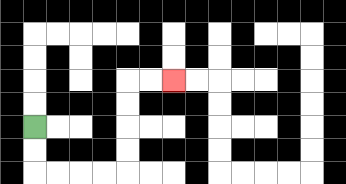{'start': '[1, 5]', 'end': '[7, 3]', 'path_directions': 'D,D,R,R,R,R,U,U,U,U,R,R', 'path_coordinates': '[[1, 5], [1, 6], [1, 7], [2, 7], [3, 7], [4, 7], [5, 7], [5, 6], [5, 5], [5, 4], [5, 3], [6, 3], [7, 3]]'}